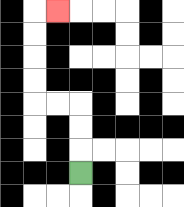{'start': '[3, 7]', 'end': '[2, 0]', 'path_directions': 'U,U,U,L,L,U,U,U,U,R', 'path_coordinates': '[[3, 7], [3, 6], [3, 5], [3, 4], [2, 4], [1, 4], [1, 3], [1, 2], [1, 1], [1, 0], [2, 0]]'}